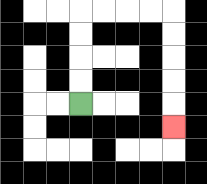{'start': '[3, 4]', 'end': '[7, 5]', 'path_directions': 'U,U,U,U,R,R,R,R,D,D,D,D,D', 'path_coordinates': '[[3, 4], [3, 3], [3, 2], [3, 1], [3, 0], [4, 0], [5, 0], [6, 0], [7, 0], [7, 1], [7, 2], [7, 3], [7, 4], [7, 5]]'}